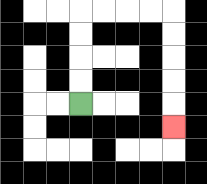{'start': '[3, 4]', 'end': '[7, 5]', 'path_directions': 'U,U,U,U,R,R,R,R,D,D,D,D,D', 'path_coordinates': '[[3, 4], [3, 3], [3, 2], [3, 1], [3, 0], [4, 0], [5, 0], [6, 0], [7, 0], [7, 1], [7, 2], [7, 3], [7, 4], [7, 5]]'}